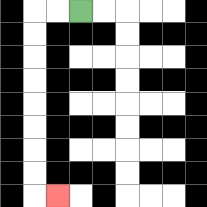{'start': '[3, 0]', 'end': '[2, 8]', 'path_directions': 'L,L,D,D,D,D,D,D,D,D,R', 'path_coordinates': '[[3, 0], [2, 0], [1, 0], [1, 1], [1, 2], [1, 3], [1, 4], [1, 5], [1, 6], [1, 7], [1, 8], [2, 8]]'}